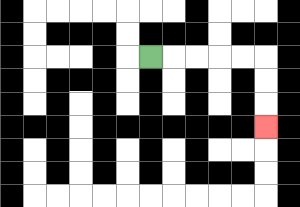{'start': '[6, 2]', 'end': '[11, 5]', 'path_directions': 'R,R,R,R,R,D,D,D', 'path_coordinates': '[[6, 2], [7, 2], [8, 2], [9, 2], [10, 2], [11, 2], [11, 3], [11, 4], [11, 5]]'}